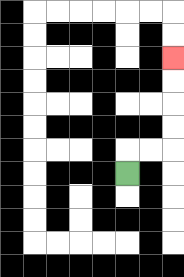{'start': '[5, 7]', 'end': '[7, 2]', 'path_directions': 'U,R,R,U,U,U,U', 'path_coordinates': '[[5, 7], [5, 6], [6, 6], [7, 6], [7, 5], [7, 4], [7, 3], [7, 2]]'}